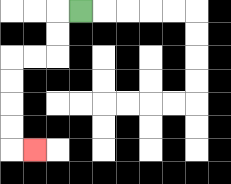{'start': '[3, 0]', 'end': '[1, 6]', 'path_directions': 'L,D,D,L,L,D,D,D,D,R', 'path_coordinates': '[[3, 0], [2, 0], [2, 1], [2, 2], [1, 2], [0, 2], [0, 3], [0, 4], [0, 5], [0, 6], [1, 6]]'}